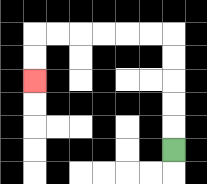{'start': '[7, 6]', 'end': '[1, 3]', 'path_directions': 'U,U,U,U,U,L,L,L,L,L,L,D,D', 'path_coordinates': '[[7, 6], [7, 5], [7, 4], [7, 3], [7, 2], [7, 1], [6, 1], [5, 1], [4, 1], [3, 1], [2, 1], [1, 1], [1, 2], [1, 3]]'}